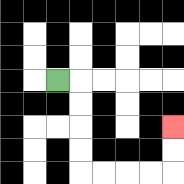{'start': '[2, 3]', 'end': '[7, 5]', 'path_directions': 'R,D,D,D,D,R,R,R,R,U,U', 'path_coordinates': '[[2, 3], [3, 3], [3, 4], [3, 5], [3, 6], [3, 7], [4, 7], [5, 7], [6, 7], [7, 7], [7, 6], [7, 5]]'}